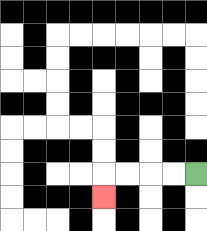{'start': '[8, 7]', 'end': '[4, 8]', 'path_directions': 'L,L,L,L,D', 'path_coordinates': '[[8, 7], [7, 7], [6, 7], [5, 7], [4, 7], [4, 8]]'}